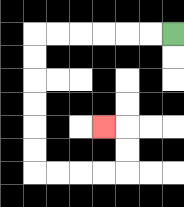{'start': '[7, 1]', 'end': '[4, 5]', 'path_directions': 'L,L,L,L,L,L,D,D,D,D,D,D,R,R,R,R,U,U,L', 'path_coordinates': '[[7, 1], [6, 1], [5, 1], [4, 1], [3, 1], [2, 1], [1, 1], [1, 2], [1, 3], [1, 4], [1, 5], [1, 6], [1, 7], [2, 7], [3, 7], [4, 7], [5, 7], [5, 6], [5, 5], [4, 5]]'}